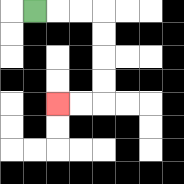{'start': '[1, 0]', 'end': '[2, 4]', 'path_directions': 'R,R,R,D,D,D,D,L,L', 'path_coordinates': '[[1, 0], [2, 0], [3, 0], [4, 0], [4, 1], [4, 2], [4, 3], [4, 4], [3, 4], [2, 4]]'}